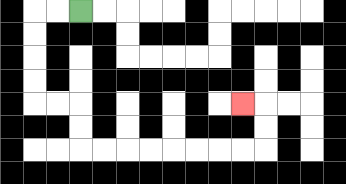{'start': '[3, 0]', 'end': '[10, 4]', 'path_directions': 'L,L,D,D,D,D,R,R,D,D,R,R,R,R,R,R,R,R,U,U,L', 'path_coordinates': '[[3, 0], [2, 0], [1, 0], [1, 1], [1, 2], [1, 3], [1, 4], [2, 4], [3, 4], [3, 5], [3, 6], [4, 6], [5, 6], [6, 6], [7, 6], [8, 6], [9, 6], [10, 6], [11, 6], [11, 5], [11, 4], [10, 4]]'}